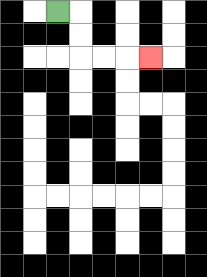{'start': '[2, 0]', 'end': '[6, 2]', 'path_directions': 'R,D,D,R,R,R', 'path_coordinates': '[[2, 0], [3, 0], [3, 1], [3, 2], [4, 2], [5, 2], [6, 2]]'}